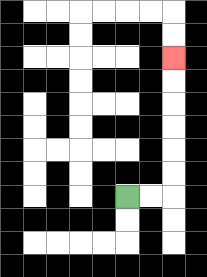{'start': '[5, 8]', 'end': '[7, 2]', 'path_directions': 'R,R,U,U,U,U,U,U', 'path_coordinates': '[[5, 8], [6, 8], [7, 8], [7, 7], [7, 6], [7, 5], [7, 4], [7, 3], [7, 2]]'}